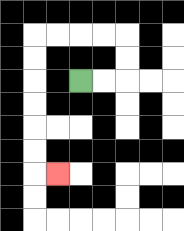{'start': '[3, 3]', 'end': '[2, 7]', 'path_directions': 'R,R,U,U,L,L,L,L,D,D,D,D,D,D,R', 'path_coordinates': '[[3, 3], [4, 3], [5, 3], [5, 2], [5, 1], [4, 1], [3, 1], [2, 1], [1, 1], [1, 2], [1, 3], [1, 4], [1, 5], [1, 6], [1, 7], [2, 7]]'}